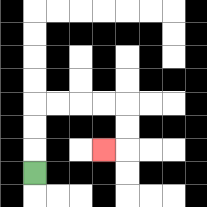{'start': '[1, 7]', 'end': '[4, 6]', 'path_directions': 'U,U,U,R,R,R,R,D,D,L', 'path_coordinates': '[[1, 7], [1, 6], [1, 5], [1, 4], [2, 4], [3, 4], [4, 4], [5, 4], [5, 5], [5, 6], [4, 6]]'}